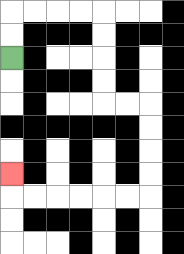{'start': '[0, 2]', 'end': '[0, 7]', 'path_directions': 'U,U,R,R,R,R,D,D,D,D,R,R,D,D,D,D,L,L,L,L,L,L,U', 'path_coordinates': '[[0, 2], [0, 1], [0, 0], [1, 0], [2, 0], [3, 0], [4, 0], [4, 1], [4, 2], [4, 3], [4, 4], [5, 4], [6, 4], [6, 5], [6, 6], [6, 7], [6, 8], [5, 8], [4, 8], [3, 8], [2, 8], [1, 8], [0, 8], [0, 7]]'}